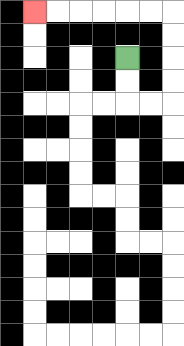{'start': '[5, 2]', 'end': '[1, 0]', 'path_directions': 'D,D,R,R,U,U,U,U,L,L,L,L,L,L', 'path_coordinates': '[[5, 2], [5, 3], [5, 4], [6, 4], [7, 4], [7, 3], [7, 2], [7, 1], [7, 0], [6, 0], [5, 0], [4, 0], [3, 0], [2, 0], [1, 0]]'}